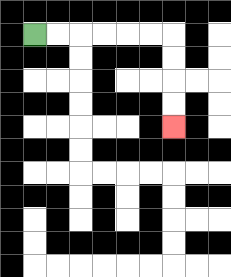{'start': '[1, 1]', 'end': '[7, 5]', 'path_directions': 'R,R,R,R,R,R,D,D,D,D', 'path_coordinates': '[[1, 1], [2, 1], [3, 1], [4, 1], [5, 1], [6, 1], [7, 1], [7, 2], [7, 3], [7, 4], [7, 5]]'}